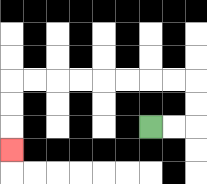{'start': '[6, 5]', 'end': '[0, 6]', 'path_directions': 'R,R,U,U,L,L,L,L,L,L,L,L,D,D,D', 'path_coordinates': '[[6, 5], [7, 5], [8, 5], [8, 4], [8, 3], [7, 3], [6, 3], [5, 3], [4, 3], [3, 3], [2, 3], [1, 3], [0, 3], [0, 4], [0, 5], [0, 6]]'}